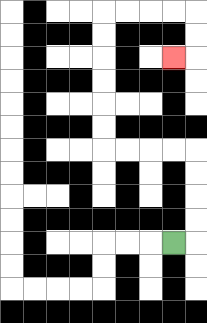{'start': '[7, 10]', 'end': '[7, 2]', 'path_directions': 'R,U,U,U,U,L,L,L,L,U,U,U,U,U,U,R,R,R,R,D,D,L', 'path_coordinates': '[[7, 10], [8, 10], [8, 9], [8, 8], [8, 7], [8, 6], [7, 6], [6, 6], [5, 6], [4, 6], [4, 5], [4, 4], [4, 3], [4, 2], [4, 1], [4, 0], [5, 0], [6, 0], [7, 0], [8, 0], [8, 1], [8, 2], [7, 2]]'}